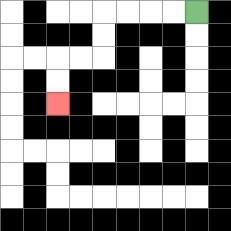{'start': '[8, 0]', 'end': '[2, 4]', 'path_directions': 'L,L,L,L,D,D,L,L,D,D', 'path_coordinates': '[[8, 0], [7, 0], [6, 0], [5, 0], [4, 0], [4, 1], [4, 2], [3, 2], [2, 2], [2, 3], [2, 4]]'}